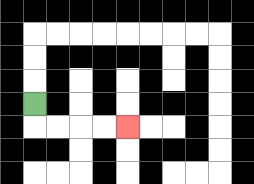{'start': '[1, 4]', 'end': '[5, 5]', 'path_directions': 'D,R,R,R,R', 'path_coordinates': '[[1, 4], [1, 5], [2, 5], [3, 5], [4, 5], [5, 5]]'}